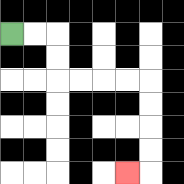{'start': '[0, 1]', 'end': '[5, 7]', 'path_directions': 'R,R,D,D,R,R,R,R,D,D,D,D,L', 'path_coordinates': '[[0, 1], [1, 1], [2, 1], [2, 2], [2, 3], [3, 3], [4, 3], [5, 3], [6, 3], [6, 4], [6, 5], [6, 6], [6, 7], [5, 7]]'}